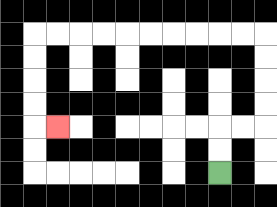{'start': '[9, 7]', 'end': '[2, 5]', 'path_directions': 'U,U,R,R,U,U,U,U,L,L,L,L,L,L,L,L,L,L,D,D,D,D,R', 'path_coordinates': '[[9, 7], [9, 6], [9, 5], [10, 5], [11, 5], [11, 4], [11, 3], [11, 2], [11, 1], [10, 1], [9, 1], [8, 1], [7, 1], [6, 1], [5, 1], [4, 1], [3, 1], [2, 1], [1, 1], [1, 2], [1, 3], [1, 4], [1, 5], [2, 5]]'}